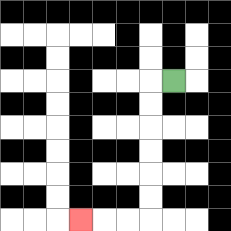{'start': '[7, 3]', 'end': '[3, 9]', 'path_directions': 'L,D,D,D,D,D,D,L,L,L', 'path_coordinates': '[[7, 3], [6, 3], [6, 4], [6, 5], [6, 6], [6, 7], [6, 8], [6, 9], [5, 9], [4, 9], [3, 9]]'}